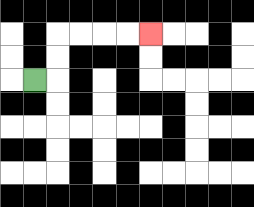{'start': '[1, 3]', 'end': '[6, 1]', 'path_directions': 'R,U,U,R,R,R,R', 'path_coordinates': '[[1, 3], [2, 3], [2, 2], [2, 1], [3, 1], [4, 1], [5, 1], [6, 1]]'}